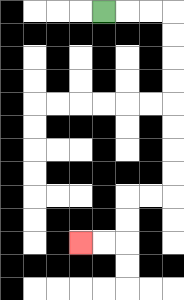{'start': '[4, 0]', 'end': '[3, 10]', 'path_directions': 'R,R,R,D,D,D,D,D,D,D,D,L,L,D,D,L,L', 'path_coordinates': '[[4, 0], [5, 0], [6, 0], [7, 0], [7, 1], [7, 2], [7, 3], [7, 4], [7, 5], [7, 6], [7, 7], [7, 8], [6, 8], [5, 8], [5, 9], [5, 10], [4, 10], [3, 10]]'}